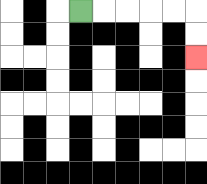{'start': '[3, 0]', 'end': '[8, 2]', 'path_directions': 'R,R,R,R,R,D,D', 'path_coordinates': '[[3, 0], [4, 0], [5, 0], [6, 0], [7, 0], [8, 0], [8, 1], [8, 2]]'}